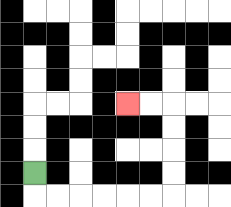{'start': '[1, 7]', 'end': '[5, 4]', 'path_directions': 'D,R,R,R,R,R,R,U,U,U,U,L,L', 'path_coordinates': '[[1, 7], [1, 8], [2, 8], [3, 8], [4, 8], [5, 8], [6, 8], [7, 8], [7, 7], [7, 6], [7, 5], [7, 4], [6, 4], [5, 4]]'}